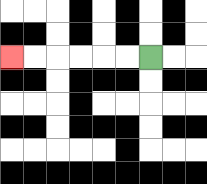{'start': '[6, 2]', 'end': '[0, 2]', 'path_directions': 'L,L,L,L,L,L', 'path_coordinates': '[[6, 2], [5, 2], [4, 2], [3, 2], [2, 2], [1, 2], [0, 2]]'}